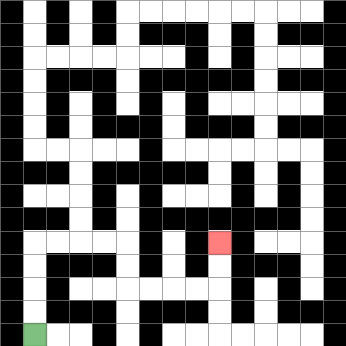{'start': '[1, 14]', 'end': '[9, 10]', 'path_directions': 'U,U,U,U,R,R,R,R,D,D,R,R,R,R,U,U', 'path_coordinates': '[[1, 14], [1, 13], [1, 12], [1, 11], [1, 10], [2, 10], [3, 10], [4, 10], [5, 10], [5, 11], [5, 12], [6, 12], [7, 12], [8, 12], [9, 12], [9, 11], [9, 10]]'}